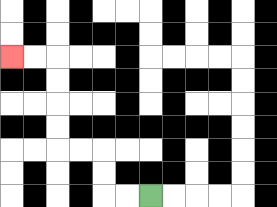{'start': '[6, 8]', 'end': '[0, 2]', 'path_directions': 'L,L,U,U,L,L,U,U,U,U,L,L', 'path_coordinates': '[[6, 8], [5, 8], [4, 8], [4, 7], [4, 6], [3, 6], [2, 6], [2, 5], [2, 4], [2, 3], [2, 2], [1, 2], [0, 2]]'}